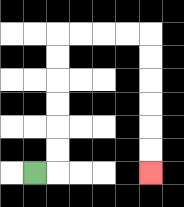{'start': '[1, 7]', 'end': '[6, 7]', 'path_directions': 'R,U,U,U,U,U,U,R,R,R,R,D,D,D,D,D,D', 'path_coordinates': '[[1, 7], [2, 7], [2, 6], [2, 5], [2, 4], [2, 3], [2, 2], [2, 1], [3, 1], [4, 1], [5, 1], [6, 1], [6, 2], [6, 3], [6, 4], [6, 5], [6, 6], [6, 7]]'}